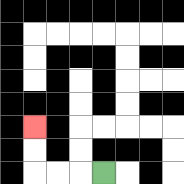{'start': '[4, 7]', 'end': '[1, 5]', 'path_directions': 'L,L,L,U,U', 'path_coordinates': '[[4, 7], [3, 7], [2, 7], [1, 7], [1, 6], [1, 5]]'}